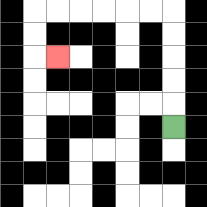{'start': '[7, 5]', 'end': '[2, 2]', 'path_directions': 'U,U,U,U,U,L,L,L,L,L,L,D,D,R', 'path_coordinates': '[[7, 5], [7, 4], [7, 3], [7, 2], [7, 1], [7, 0], [6, 0], [5, 0], [4, 0], [3, 0], [2, 0], [1, 0], [1, 1], [1, 2], [2, 2]]'}